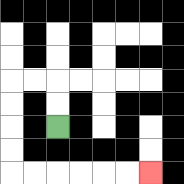{'start': '[2, 5]', 'end': '[6, 7]', 'path_directions': 'U,U,L,L,D,D,D,D,R,R,R,R,R,R', 'path_coordinates': '[[2, 5], [2, 4], [2, 3], [1, 3], [0, 3], [0, 4], [0, 5], [0, 6], [0, 7], [1, 7], [2, 7], [3, 7], [4, 7], [5, 7], [6, 7]]'}